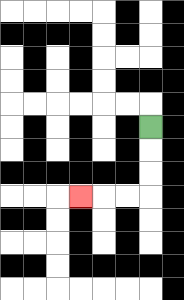{'start': '[6, 5]', 'end': '[3, 8]', 'path_directions': 'D,D,D,L,L,L', 'path_coordinates': '[[6, 5], [6, 6], [6, 7], [6, 8], [5, 8], [4, 8], [3, 8]]'}